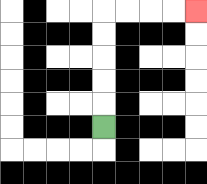{'start': '[4, 5]', 'end': '[8, 0]', 'path_directions': 'U,U,U,U,U,R,R,R,R', 'path_coordinates': '[[4, 5], [4, 4], [4, 3], [4, 2], [4, 1], [4, 0], [5, 0], [6, 0], [7, 0], [8, 0]]'}